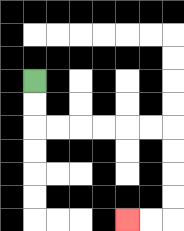{'start': '[1, 3]', 'end': '[5, 9]', 'path_directions': 'D,D,R,R,R,R,R,R,D,D,D,D,L,L', 'path_coordinates': '[[1, 3], [1, 4], [1, 5], [2, 5], [3, 5], [4, 5], [5, 5], [6, 5], [7, 5], [7, 6], [7, 7], [7, 8], [7, 9], [6, 9], [5, 9]]'}